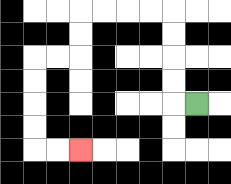{'start': '[8, 4]', 'end': '[3, 6]', 'path_directions': 'L,U,U,U,U,L,L,L,L,D,D,L,L,D,D,D,D,R,R', 'path_coordinates': '[[8, 4], [7, 4], [7, 3], [7, 2], [7, 1], [7, 0], [6, 0], [5, 0], [4, 0], [3, 0], [3, 1], [3, 2], [2, 2], [1, 2], [1, 3], [1, 4], [1, 5], [1, 6], [2, 6], [3, 6]]'}